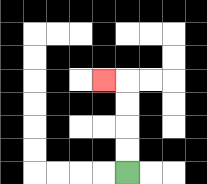{'start': '[5, 7]', 'end': '[4, 3]', 'path_directions': 'U,U,U,U,L', 'path_coordinates': '[[5, 7], [5, 6], [5, 5], [5, 4], [5, 3], [4, 3]]'}